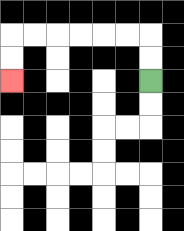{'start': '[6, 3]', 'end': '[0, 3]', 'path_directions': 'U,U,L,L,L,L,L,L,D,D', 'path_coordinates': '[[6, 3], [6, 2], [6, 1], [5, 1], [4, 1], [3, 1], [2, 1], [1, 1], [0, 1], [0, 2], [0, 3]]'}